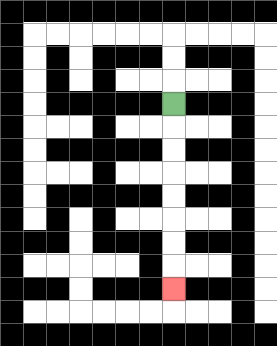{'start': '[7, 4]', 'end': '[7, 12]', 'path_directions': 'D,D,D,D,D,D,D,D', 'path_coordinates': '[[7, 4], [7, 5], [7, 6], [7, 7], [7, 8], [7, 9], [7, 10], [7, 11], [7, 12]]'}